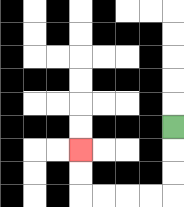{'start': '[7, 5]', 'end': '[3, 6]', 'path_directions': 'D,D,D,L,L,L,L,U,U', 'path_coordinates': '[[7, 5], [7, 6], [7, 7], [7, 8], [6, 8], [5, 8], [4, 8], [3, 8], [3, 7], [3, 6]]'}